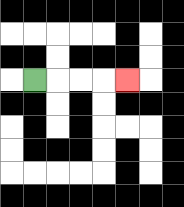{'start': '[1, 3]', 'end': '[5, 3]', 'path_directions': 'R,R,R,R', 'path_coordinates': '[[1, 3], [2, 3], [3, 3], [4, 3], [5, 3]]'}